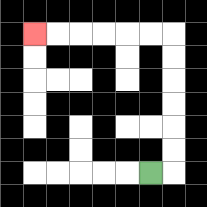{'start': '[6, 7]', 'end': '[1, 1]', 'path_directions': 'R,U,U,U,U,U,U,L,L,L,L,L,L', 'path_coordinates': '[[6, 7], [7, 7], [7, 6], [7, 5], [7, 4], [7, 3], [7, 2], [7, 1], [6, 1], [5, 1], [4, 1], [3, 1], [2, 1], [1, 1]]'}